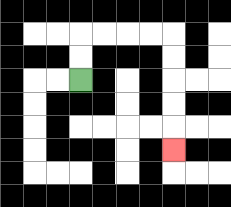{'start': '[3, 3]', 'end': '[7, 6]', 'path_directions': 'U,U,R,R,R,R,D,D,D,D,D', 'path_coordinates': '[[3, 3], [3, 2], [3, 1], [4, 1], [5, 1], [6, 1], [7, 1], [7, 2], [7, 3], [7, 4], [7, 5], [7, 6]]'}